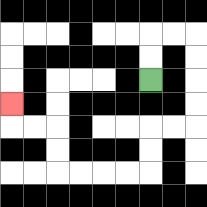{'start': '[6, 3]', 'end': '[0, 4]', 'path_directions': 'U,U,R,R,D,D,D,D,L,L,D,D,L,L,L,L,U,U,L,L,U', 'path_coordinates': '[[6, 3], [6, 2], [6, 1], [7, 1], [8, 1], [8, 2], [8, 3], [8, 4], [8, 5], [7, 5], [6, 5], [6, 6], [6, 7], [5, 7], [4, 7], [3, 7], [2, 7], [2, 6], [2, 5], [1, 5], [0, 5], [0, 4]]'}